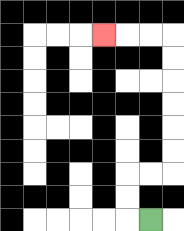{'start': '[6, 9]', 'end': '[4, 1]', 'path_directions': 'L,U,U,R,R,U,U,U,U,U,U,L,L,L', 'path_coordinates': '[[6, 9], [5, 9], [5, 8], [5, 7], [6, 7], [7, 7], [7, 6], [7, 5], [7, 4], [7, 3], [7, 2], [7, 1], [6, 1], [5, 1], [4, 1]]'}